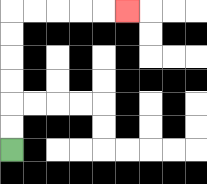{'start': '[0, 6]', 'end': '[5, 0]', 'path_directions': 'U,U,U,U,U,U,R,R,R,R,R', 'path_coordinates': '[[0, 6], [0, 5], [0, 4], [0, 3], [0, 2], [0, 1], [0, 0], [1, 0], [2, 0], [3, 0], [4, 0], [5, 0]]'}